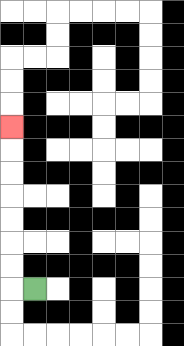{'start': '[1, 12]', 'end': '[0, 5]', 'path_directions': 'L,U,U,U,U,U,U,U', 'path_coordinates': '[[1, 12], [0, 12], [0, 11], [0, 10], [0, 9], [0, 8], [0, 7], [0, 6], [0, 5]]'}